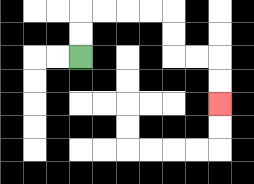{'start': '[3, 2]', 'end': '[9, 4]', 'path_directions': 'U,U,R,R,R,R,D,D,R,R,D,D', 'path_coordinates': '[[3, 2], [3, 1], [3, 0], [4, 0], [5, 0], [6, 0], [7, 0], [7, 1], [7, 2], [8, 2], [9, 2], [9, 3], [9, 4]]'}